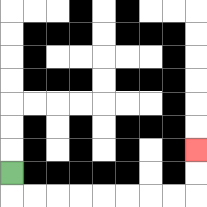{'start': '[0, 7]', 'end': '[8, 6]', 'path_directions': 'D,R,R,R,R,R,R,R,R,U,U', 'path_coordinates': '[[0, 7], [0, 8], [1, 8], [2, 8], [3, 8], [4, 8], [5, 8], [6, 8], [7, 8], [8, 8], [8, 7], [8, 6]]'}